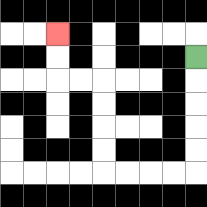{'start': '[8, 2]', 'end': '[2, 1]', 'path_directions': 'D,D,D,D,D,L,L,L,L,U,U,U,U,L,L,U,U', 'path_coordinates': '[[8, 2], [8, 3], [8, 4], [8, 5], [8, 6], [8, 7], [7, 7], [6, 7], [5, 7], [4, 7], [4, 6], [4, 5], [4, 4], [4, 3], [3, 3], [2, 3], [2, 2], [2, 1]]'}